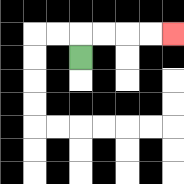{'start': '[3, 2]', 'end': '[7, 1]', 'path_directions': 'U,R,R,R,R', 'path_coordinates': '[[3, 2], [3, 1], [4, 1], [5, 1], [6, 1], [7, 1]]'}